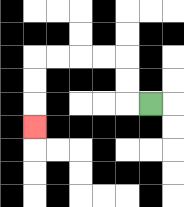{'start': '[6, 4]', 'end': '[1, 5]', 'path_directions': 'L,U,U,L,L,L,L,D,D,D', 'path_coordinates': '[[6, 4], [5, 4], [5, 3], [5, 2], [4, 2], [3, 2], [2, 2], [1, 2], [1, 3], [1, 4], [1, 5]]'}